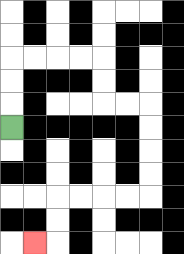{'start': '[0, 5]', 'end': '[1, 10]', 'path_directions': 'U,U,U,R,R,R,R,D,D,R,R,D,D,D,D,L,L,L,L,D,D,L', 'path_coordinates': '[[0, 5], [0, 4], [0, 3], [0, 2], [1, 2], [2, 2], [3, 2], [4, 2], [4, 3], [4, 4], [5, 4], [6, 4], [6, 5], [6, 6], [6, 7], [6, 8], [5, 8], [4, 8], [3, 8], [2, 8], [2, 9], [2, 10], [1, 10]]'}